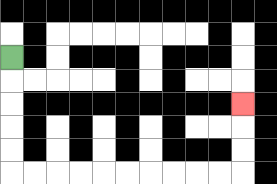{'start': '[0, 2]', 'end': '[10, 4]', 'path_directions': 'D,D,D,D,D,R,R,R,R,R,R,R,R,R,R,U,U,U', 'path_coordinates': '[[0, 2], [0, 3], [0, 4], [0, 5], [0, 6], [0, 7], [1, 7], [2, 7], [3, 7], [4, 7], [5, 7], [6, 7], [7, 7], [8, 7], [9, 7], [10, 7], [10, 6], [10, 5], [10, 4]]'}